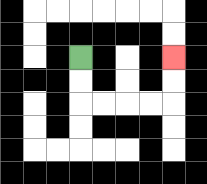{'start': '[3, 2]', 'end': '[7, 2]', 'path_directions': 'D,D,R,R,R,R,U,U', 'path_coordinates': '[[3, 2], [3, 3], [3, 4], [4, 4], [5, 4], [6, 4], [7, 4], [7, 3], [7, 2]]'}